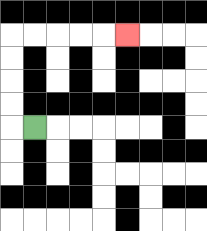{'start': '[1, 5]', 'end': '[5, 1]', 'path_directions': 'L,U,U,U,U,R,R,R,R,R', 'path_coordinates': '[[1, 5], [0, 5], [0, 4], [0, 3], [0, 2], [0, 1], [1, 1], [2, 1], [3, 1], [4, 1], [5, 1]]'}